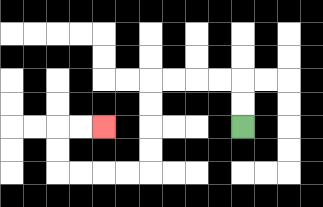{'start': '[10, 5]', 'end': '[4, 5]', 'path_directions': 'U,U,L,L,L,L,D,D,D,D,L,L,L,L,U,U,R,R', 'path_coordinates': '[[10, 5], [10, 4], [10, 3], [9, 3], [8, 3], [7, 3], [6, 3], [6, 4], [6, 5], [6, 6], [6, 7], [5, 7], [4, 7], [3, 7], [2, 7], [2, 6], [2, 5], [3, 5], [4, 5]]'}